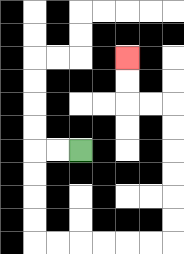{'start': '[3, 6]', 'end': '[5, 2]', 'path_directions': 'L,L,D,D,D,D,R,R,R,R,R,R,U,U,U,U,U,U,L,L,U,U', 'path_coordinates': '[[3, 6], [2, 6], [1, 6], [1, 7], [1, 8], [1, 9], [1, 10], [2, 10], [3, 10], [4, 10], [5, 10], [6, 10], [7, 10], [7, 9], [7, 8], [7, 7], [7, 6], [7, 5], [7, 4], [6, 4], [5, 4], [5, 3], [5, 2]]'}